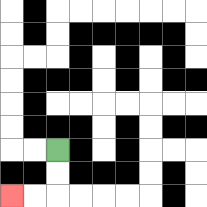{'start': '[2, 6]', 'end': '[0, 8]', 'path_directions': 'D,D,L,L', 'path_coordinates': '[[2, 6], [2, 7], [2, 8], [1, 8], [0, 8]]'}